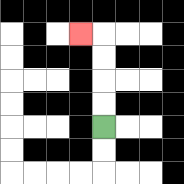{'start': '[4, 5]', 'end': '[3, 1]', 'path_directions': 'U,U,U,U,L', 'path_coordinates': '[[4, 5], [4, 4], [4, 3], [4, 2], [4, 1], [3, 1]]'}